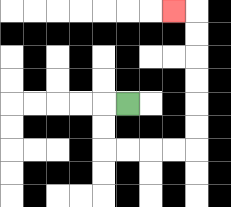{'start': '[5, 4]', 'end': '[7, 0]', 'path_directions': 'L,D,D,R,R,R,R,U,U,U,U,U,U,L', 'path_coordinates': '[[5, 4], [4, 4], [4, 5], [4, 6], [5, 6], [6, 6], [7, 6], [8, 6], [8, 5], [8, 4], [8, 3], [8, 2], [8, 1], [8, 0], [7, 0]]'}